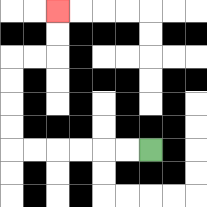{'start': '[6, 6]', 'end': '[2, 0]', 'path_directions': 'L,L,L,L,L,L,U,U,U,U,R,R,U,U', 'path_coordinates': '[[6, 6], [5, 6], [4, 6], [3, 6], [2, 6], [1, 6], [0, 6], [0, 5], [0, 4], [0, 3], [0, 2], [1, 2], [2, 2], [2, 1], [2, 0]]'}